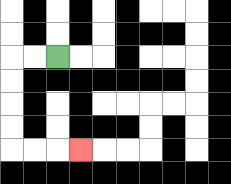{'start': '[2, 2]', 'end': '[3, 6]', 'path_directions': 'L,L,D,D,D,D,R,R,R', 'path_coordinates': '[[2, 2], [1, 2], [0, 2], [0, 3], [0, 4], [0, 5], [0, 6], [1, 6], [2, 6], [3, 6]]'}